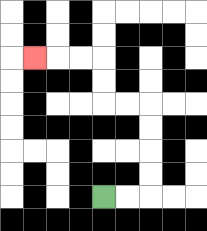{'start': '[4, 8]', 'end': '[1, 2]', 'path_directions': 'R,R,U,U,U,U,L,L,U,U,L,L,L', 'path_coordinates': '[[4, 8], [5, 8], [6, 8], [6, 7], [6, 6], [6, 5], [6, 4], [5, 4], [4, 4], [4, 3], [4, 2], [3, 2], [2, 2], [1, 2]]'}